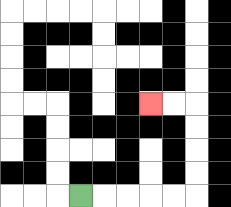{'start': '[3, 8]', 'end': '[6, 4]', 'path_directions': 'R,R,R,R,R,U,U,U,U,L,L', 'path_coordinates': '[[3, 8], [4, 8], [5, 8], [6, 8], [7, 8], [8, 8], [8, 7], [8, 6], [8, 5], [8, 4], [7, 4], [6, 4]]'}